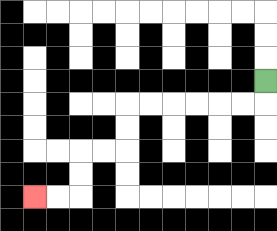{'start': '[11, 3]', 'end': '[1, 8]', 'path_directions': 'D,L,L,L,L,L,L,D,D,L,L,D,D,L,L', 'path_coordinates': '[[11, 3], [11, 4], [10, 4], [9, 4], [8, 4], [7, 4], [6, 4], [5, 4], [5, 5], [5, 6], [4, 6], [3, 6], [3, 7], [3, 8], [2, 8], [1, 8]]'}